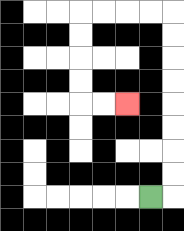{'start': '[6, 8]', 'end': '[5, 4]', 'path_directions': 'R,U,U,U,U,U,U,U,U,L,L,L,L,D,D,D,D,R,R', 'path_coordinates': '[[6, 8], [7, 8], [7, 7], [7, 6], [7, 5], [7, 4], [7, 3], [7, 2], [7, 1], [7, 0], [6, 0], [5, 0], [4, 0], [3, 0], [3, 1], [3, 2], [3, 3], [3, 4], [4, 4], [5, 4]]'}